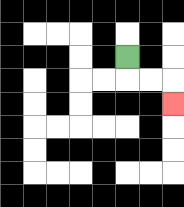{'start': '[5, 2]', 'end': '[7, 4]', 'path_directions': 'D,R,R,D', 'path_coordinates': '[[5, 2], [5, 3], [6, 3], [7, 3], [7, 4]]'}